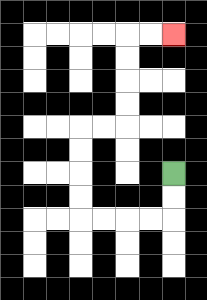{'start': '[7, 7]', 'end': '[7, 1]', 'path_directions': 'D,D,L,L,L,L,U,U,U,U,R,R,U,U,U,U,R,R', 'path_coordinates': '[[7, 7], [7, 8], [7, 9], [6, 9], [5, 9], [4, 9], [3, 9], [3, 8], [3, 7], [3, 6], [3, 5], [4, 5], [5, 5], [5, 4], [5, 3], [5, 2], [5, 1], [6, 1], [7, 1]]'}